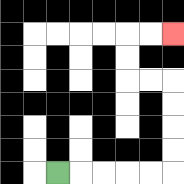{'start': '[2, 7]', 'end': '[7, 1]', 'path_directions': 'R,R,R,R,R,U,U,U,U,L,L,U,U,R,R', 'path_coordinates': '[[2, 7], [3, 7], [4, 7], [5, 7], [6, 7], [7, 7], [7, 6], [7, 5], [7, 4], [7, 3], [6, 3], [5, 3], [5, 2], [5, 1], [6, 1], [7, 1]]'}